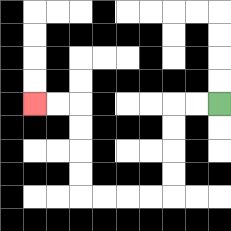{'start': '[9, 4]', 'end': '[1, 4]', 'path_directions': 'L,L,D,D,D,D,L,L,L,L,U,U,U,U,L,L', 'path_coordinates': '[[9, 4], [8, 4], [7, 4], [7, 5], [7, 6], [7, 7], [7, 8], [6, 8], [5, 8], [4, 8], [3, 8], [3, 7], [3, 6], [3, 5], [3, 4], [2, 4], [1, 4]]'}